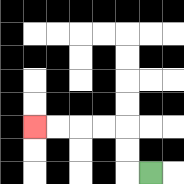{'start': '[6, 7]', 'end': '[1, 5]', 'path_directions': 'L,U,U,L,L,L,L', 'path_coordinates': '[[6, 7], [5, 7], [5, 6], [5, 5], [4, 5], [3, 5], [2, 5], [1, 5]]'}